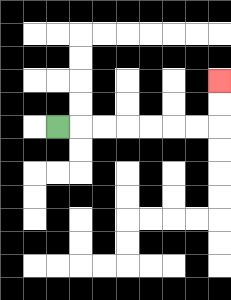{'start': '[2, 5]', 'end': '[9, 3]', 'path_directions': 'R,R,R,R,R,R,R,U,U', 'path_coordinates': '[[2, 5], [3, 5], [4, 5], [5, 5], [6, 5], [7, 5], [8, 5], [9, 5], [9, 4], [9, 3]]'}